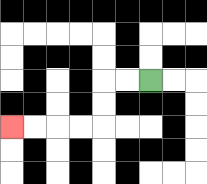{'start': '[6, 3]', 'end': '[0, 5]', 'path_directions': 'L,L,D,D,L,L,L,L', 'path_coordinates': '[[6, 3], [5, 3], [4, 3], [4, 4], [4, 5], [3, 5], [2, 5], [1, 5], [0, 5]]'}